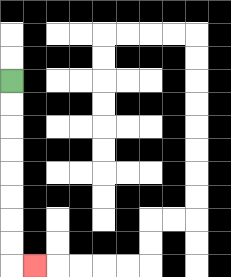{'start': '[0, 3]', 'end': '[1, 11]', 'path_directions': 'D,D,D,D,D,D,D,D,R', 'path_coordinates': '[[0, 3], [0, 4], [0, 5], [0, 6], [0, 7], [0, 8], [0, 9], [0, 10], [0, 11], [1, 11]]'}